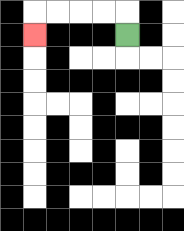{'start': '[5, 1]', 'end': '[1, 1]', 'path_directions': 'U,L,L,L,L,D', 'path_coordinates': '[[5, 1], [5, 0], [4, 0], [3, 0], [2, 0], [1, 0], [1, 1]]'}